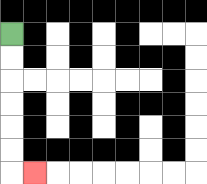{'start': '[0, 1]', 'end': '[1, 7]', 'path_directions': 'D,D,D,D,D,D,R', 'path_coordinates': '[[0, 1], [0, 2], [0, 3], [0, 4], [0, 5], [0, 6], [0, 7], [1, 7]]'}